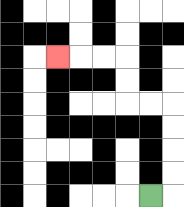{'start': '[6, 8]', 'end': '[2, 2]', 'path_directions': 'R,U,U,U,U,L,L,U,U,L,L,L', 'path_coordinates': '[[6, 8], [7, 8], [7, 7], [7, 6], [7, 5], [7, 4], [6, 4], [5, 4], [5, 3], [5, 2], [4, 2], [3, 2], [2, 2]]'}